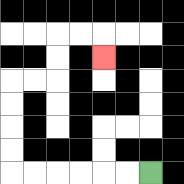{'start': '[6, 7]', 'end': '[4, 2]', 'path_directions': 'L,L,L,L,L,L,U,U,U,U,R,R,U,U,R,R,D', 'path_coordinates': '[[6, 7], [5, 7], [4, 7], [3, 7], [2, 7], [1, 7], [0, 7], [0, 6], [0, 5], [0, 4], [0, 3], [1, 3], [2, 3], [2, 2], [2, 1], [3, 1], [4, 1], [4, 2]]'}